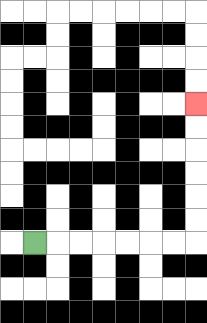{'start': '[1, 10]', 'end': '[8, 4]', 'path_directions': 'R,R,R,R,R,R,R,U,U,U,U,U,U', 'path_coordinates': '[[1, 10], [2, 10], [3, 10], [4, 10], [5, 10], [6, 10], [7, 10], [8, 10], [8, 9], [8, 8], [8, 7], [8, 6], [8, 5], [8, 4]]'}